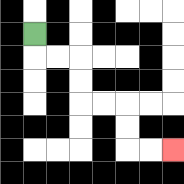{'start': '[1, 1]', 'end': '[7, 6]', 'path_directions': 'D,R,R,D,D,R,R,D,D,R,R', 'path_coordinates': '[[1, 1], [1, 2], [2, 2], [3, 2], [3, 3], [3, 4], [4, 4], [5, 4], [5, 5], [5, 6], [6, 6], [7, 6]]'}